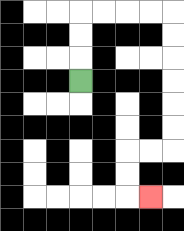{'start': '[3, 3]', 'end': '[6, 8]', 'path_directions': 'U,U,U,R,R,R,R,D,D,D,D,D,D,L,L,D,D,R', 'path_coordinates': '[[3, 3], [3, 2], [3, 1], [3, 0], [4, 0], [5, 0], [6, 0], [7, 0], [7, 1], [7, 2], [7, 3], [7, 4], [7, 5], [7, 6], [6, 6], [5, 6], [5, 7], [5, 8], [6, 8]]'}